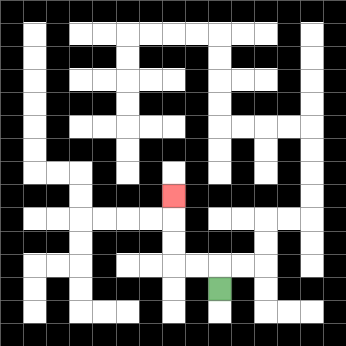{'start': '[9, 12]', 'end': '[7, 8]', 'path_directions': 'U,L,L,U,U,U', 'path_coordinates': '[[9, 12], [9, 11], [8, 11], [7, 11], [7, 10], [7, 9], [7, 8]]'}